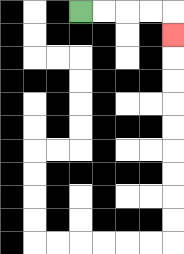{'start': '[3, 0]', 'end': '[7, 1]', 'path_directions': 'R,R,R,R,D', 'path_coordinates': '[[3, 0], [4, 0], [5, 0], [6, 0], [7, 0], [7, 1]]'}